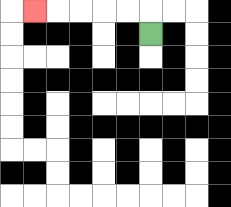{'start': '[6, 1]', 'end': '[1, 0]', 'path_directions': 'U,L,L,L,L,L', 'path_coordinates': '[[6, 1], [6, 0], [5, 0], [4, 0], [3, 0], [2, 0], [1, 0]]'}